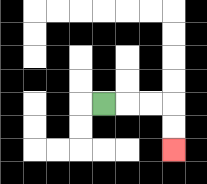{'start': '[4, 4]', 'end': '[7, 6]', 'path_directions': 'R,R,R,D,D', 'path_coordinates': '[[4, 4], [5, 4], [6, 4], [7, 4], [7, 5], [7, 6]]'}